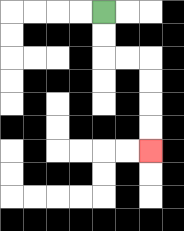{'start': '[4, 0]', 'end': '[6, 6]', 'path_directions': 'D,D,R,R,D,D,D,D', 'path_coordinates': '[[4, 0], [4, 1], [4, 2], [5, 2], [6, 2], [6, 3], [6, 4], [6, 5], [6, 6]]'}